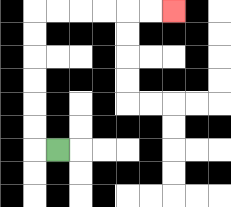{'start': '[2, 6]', 'end': '[7, 0]', 'path_directions': 'L,U,U,U,U,U,U,R,R,R,R,R,R', 'path_coordinates': '[[2, 6], [1, 6], [1, 5], [1, 4], [1, 3], [1, 2], [1, 1], [1, 0], [2, 0], [3, 0], [4, 0], [5, 0], [6, 0], [7, 0]]'}